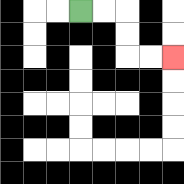{'start': '[3, 0]', 'end': '[7, 2]', 'path_directions': 'R,R,D,D,R,R', 'path_coordinates': '[[3, 0], [4, 0], [5, 0], [5, 1], [5, 2], [6, 2], [7, 2]]'}